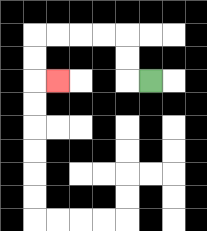{'start': '[6, 3]', 'end': '[2, 3]', 'path_directions': 'L,U,U,L,L,L,L,D,D,R', 'path_coordinates': '[[6, 3], [5, 3], [5, 2], [5, 1], [4, 1], [3, 1], [2, 1], [1, 1], [1, 2], [1, 3], [2, 3]]'}